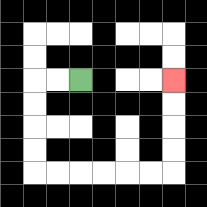{'start': '[3, 3]', 'end': '[7, 3]', 'path_directions': 'L,L,D,D,D,D,R,R,R,R,R,R,U,U,U,U', 'path_coordinates': '[[3, 3], [2, 3], [1, 3], [1, 4], [1, 5], [1, 6], [1, 7], [2, 7], [3, 7], [4, 7], [5, 7], [6, 7], [7, 7], [7, 6], [7, 5], [7, 4], [7, 3]]'}